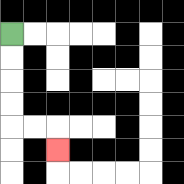{'start': '[0, 1]', 'end': '[2, 6]', 'path_directions': 'D,D,D,D,R,R,D', 'path_coordinates': '[[0, 1], [0, 2], [0, 3], [0, 4], [0, 5], [1, 5], [2, 5], [2, 6]]'}